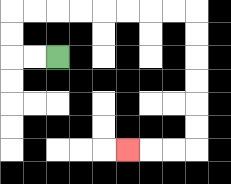{'start': '[2, 2]', 'end': '[5, 6]', 'path_directions': 'L,L,U,U,R,R,R,R,R,R,R,R,D,D,D,D,D,D,L,L,L', 'path_coordinates': '[[2, 2], [1, 2], [0, 2], [0, 1], [0, 0], [1, 0], [2, 0], [3, 0], [4, 0], [5, 0], [6, 0], [7, 0], [8, 0], [8, 1], [8, 2], [8, 3], [8, 4], [8, 5], [8, 6], [7, 6], [6, 6], [5, 6]]'}